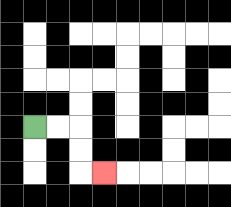{'start': '[1, 5]', 'end': '[4, 7]', 'path_directions': 'R,R,D,D,R', 'path_coordinates': '[[1, 5], [2, 5], [3, 5], [3, 6], [3, 7], [4, 7]]'}